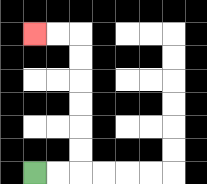{'start': '[1, 7]', 'end': '[1, 1]', 'path_directions': 'R,R,U,U,U,U,U,U,L,L', 'path_coordinates': '[[1, 7], [2, 7], [3, 7], [3, 6], [3, 5], [3, 4], [3, 3], [3, 2], [3, 1], [2, 1], [1, 1]]'}